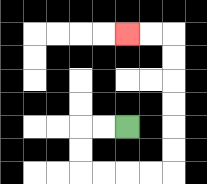{'start': '[5, 5]', 'end': '[5, 1]', 'path_directions': 'L,L,D,D,R,R,R,R,U,U,U,U,U,U,L,L', 'path_coordinates': '[[5, 5], [4, 5], [3, 5], [3, 6], [3, 7], [4, 7], [5, 7], [6, 7], [7, 7], [7, 6], [7, 5], [7, 4], [7, 3], [7, 2], [7, 1], [6, 1], [5, 1]]'}